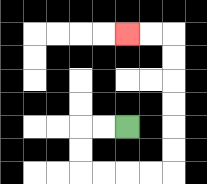{'start': '[5, 5]', 'end': '[5, 1]', 'path_directions': 'L,L,D,D,R,R,R,R,U,U,U,U,U,U,L,L', 'path_coordinates': '[[5, 5], [4, 5], [3, 5], [3, 6], [3, 7], [4, 7], [5, 7], [6, 7], [7, 7], [7, 6], [7, 5], [7, 4], [7, 3], [7, 2], [7, 1], [6, 1], [5, 1]]'}